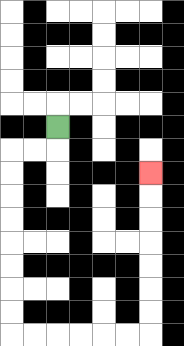{'start': '[2, 5]', 'end': '[6, 7]', 'path_directions': 'D,L,L,D,D,D,D,D,D,D,D,R,R,R,R,R,R,U,U,U,U,U,U,U', 'path_coordinates': '[[2, 5], [2, 6], [1, 6], [0, 6], [0, 7], [0, 8], [0, 9], [0, 10], [0, 11], [0, 12], [0, 13], [0, 14], [1, 14], [2, 14], [3, 14], [4, 14], [5, 14], [6, 14], [6, 13], [6, 12], [6, 11], [6, 10], [6, 9], [6, 8], [6, 7]]'}